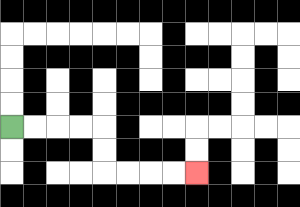{'start': '[0, 5]', 'end': '[8, 7]', 'path_directions': 'R,R,R,R,D,D,R,R,R,R', 'path_coordinates': '[[0, 5], [1, 5], [2, 5], [3, 5], [4, 5], [4, 6], [4, 7], [5, 7], [6, 7], [7, 7], [8, 7]]'}